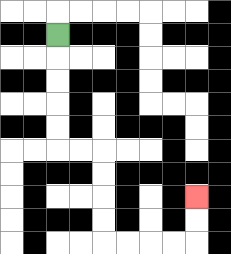{'start': '[2, 1]', 'end': '[8, 8]', 'path_directions': 'D,D,D,D,D,R,R,D,D,D,D,R,R,R,R,U,U', 'path_coordinates': '[[2, 1], [2, 2], [2, 3], [2, 4], [2, 5], [2, 6], [3, 6], [4, 6], [4, 7], [4, 8], [4, 9], [4, 10], [5, 10], [6, 10], [7, 10], [8, 10], [8, 9], [8, 8]]'}